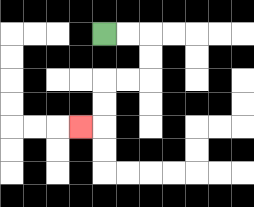{'start': '[4, 1]', 'end': '[3, 5]', 'path_directions': 'R,R,D,D,L,L,D,D,L', 'path_coordinates': '[[4, 1], [5, 1], [6, 1], [6, 2], [6, 3], [5, 3], [4, 3], [4, 4], [4, 5], [3, 5]]'}